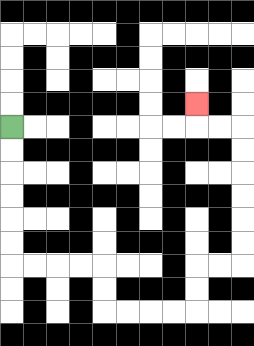{'start': '[0, 5]', 'end': '[8, 4]', 'path_directions': 'D,D,D,D,D,D,R,R,R,R,D,D,R,R,R,R,U,U,R,R,U,U,U,U,U,U,L,L,U', 'path_coordinates': '[[0, 5], [0, 6], [0, 7], [0, 8], [0, 9], [0, 10], [0, 11], [1, 11], [2, 11], [3, 11], [4, 11], [4, 12], [4, 13], [5, 13], [6, 13], [7, 13], [8, 13], [8, 12], [8, 11], [9, 11], [10, 11], [10, 10], [10, 9], [10, 8], [10, 7], [10, 6], [10, 5], [9, 5], [8, 5], [8, 4]]'}